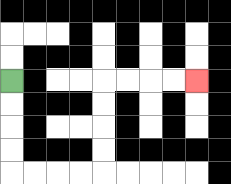{'start': '[0, 3]', 'end': '[8, 3]', 'path_directions': 'D,D,D,D,R,R,R,R,U,U,U,U,R,R,R,R', 'path_coordinates': '[[0, 3], [0, 4], [0, 5], [0, 6], [0, 7], [1, 7], [2, 7], [3, 7], [4, 7], [4, 6], [4, 5], [4, 4], [4, 3], [5, 3], [6, 3], [7, 3], [8, 3]]'}